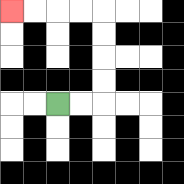{'start': '[2, 4]', 'end': '[0, 0]', 'path_directions': 'R,R,U,U,U,U,L,L,L,L', 'path_coordinates': '[[2, 4], [3, 4], [4, 4], [4, 3], [4, 2], [4, 1], [4, 0], [3, 0], [2, 0], [1, 0], [0, 0]]'}